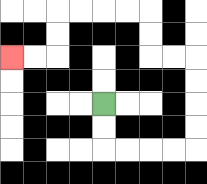{'start': '[4, 4]', 'end': '[0, 2]', 'path_directions': 'D,D,R,R,R,R,U,U,U,U,L,L,U,U,L,L,L,L,D,D,L,L', 'path_coordinates': '[[4, 4], [4, 5], [4, 6], [5, 6], [6, 6], [7, 6], [8, 6], [8, 5], [8, 4], [8, 3], [8, 2], [7, 2], [6, 2], [6, 1], [6, 0], [5, 0], [4, 0], [3, 0], [2, 0], [2, 1], [2, 2], [1, 2], [0, 2]]'}